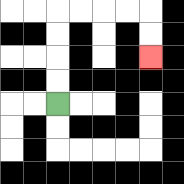{'start': '[2, 4]', 'end': '[6, 2]', 'path_directions': 'U,U,U,U,R,R,R,R,D,D', 'path_coordinates': '[[2, 4], [2, 3], [2, 2], [2, 1], [2, 0], [3, 0], [4, 0], [5, 0], [6, 0], [6, 1], [6, 2]]'}